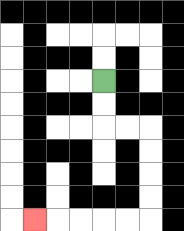{'start': '[4, 3]', 'end': '[1, 9]', 'path_directions': 'D,D,R,R,D,D,D,D,L,L,L,L,L', 'path_coordinates': '[[4, 3], [4, 4], [4, 5], [5, 5], [6, 5], [6, 6], [6, 7], [6, 8], [6, 9], [5, 9], [4, 9], [3, 9], [2, 9], [1, 9]]'}